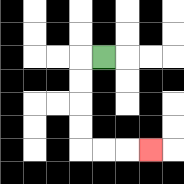{'start': '[4, 2]', 'end': '[6, 6]', 'path_directions': 'L,D,D,D,D,R,R,R', 'path_coordinates': '[[4, 2], [3, 2], [3, 3], [3, 4], [3, 5], [3, 6], [4, 6], [5, 6], [6, 6]]'}